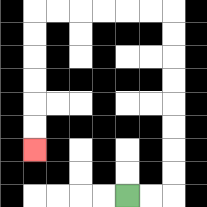{'start': '[5, 8]', 'end': '[1, 6]', 'path_directions': 'R,R,U,U,U,U,U,U,U,U,L,L,L,L,L,L,D,D,D,D,D,D', 'path_coordinates': '[[5, 8], [6, 8], [7, 8], [7, 7], [7, 6], [7, 5], [7, 4], [7, 3], [7, 2], [7, 1], [7, 0], [6, 0], [5, 0], [4, 0], [3, 0], [2, 0], [1, 0], [1, 1], [1, 2], [1, 3], [1, 4], [1, 5], [1, 6]]'}